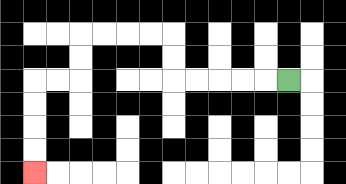{'start': '[12, 3]', 'end': '[1, 7]', 'path_directions': 'L,L,L,L,L,U,U,L,L,L,L,D,D,L,L,D,D,D,D', 'path_coordinates': '[[12, 3], [11, 3], [10, 3], [9, 3], [8, 3], [7, 3], [7, 2], [7, 1], [6, 1], [5, 1], [4, 1], [3, 1], [3, 2], [3, 3], [2, 3], [1, 3], [1, 4], [1, 5], [1, 6], [1, 7]]'}